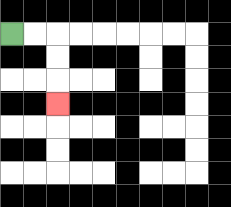{'start': '[0, 1]', 'end': '[2, 4]', 'path_directions': 'R,R,D,D,D', 'path_coordinates': '[[0, 1], [1, 1], [2, 1], [2, 2], [2, 3], [2, 4]]'}